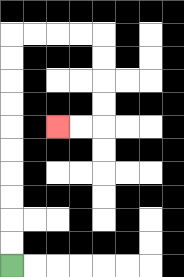{'start': '[0, 11]', 'end': '[2, 5]', 'path_directions': 'U,U,U,U,U,U,U,U,U,U,R,R,R,R,D,D,D,D,L,L', 'path_coordinates': '[[0, 11], [0, 10], [0, 9], [0, 8], [0, 7], [0, 6], [0, 5], [0, 4], [0, 3], [0, 2], [0, 1], [1, 1], [2, 1], [3, 1], [4, 1], [4, 2], [4, 3], [4, 4], [4, 5], [3, 5], [2, 5]]'}